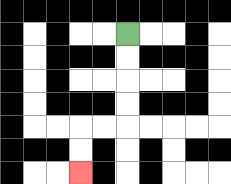{'start': '[5, 1]', 'end': '[3, 7]', 'path_directions': 'D,D,D,D,L,L,D,D', 'path_coordinates': '[[5, 1], [5, 2], [5, 3], [5, 4], [5, 5], [4, 5], [3, 5], [3, 6], [3, 7]]'}